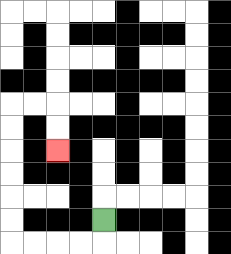{'start': '[4, 9]', 'end': '[2, 6]', 'path_directions': 'D,L,L,L,L,U,U,U,U,U,U,R,R,D,D', 'path_coordinates': '[[4, 9], [4, 10], [3, 10], [2, 10], [1, 10], [0, 10], [0, 9], [0, 8], [0, 7], [0, 6], [0, 5], [0, 4], [1, 4], [2, 4], [2, 5], [2, 6]]'}